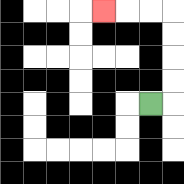{'start': '[6, 4]', 'end': '[4, 0]', 'path_directions': 'R,U,U,U,U,L,L,L', 'path_coordinates': '[[6, 4], [7, 4], [7, 3], [7, 2], [7, 1], [7, 0], [6, 0], [5, 0], [4, 0]]'}